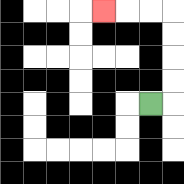{'start': '[6, 4]', 'end': '[4, 0]', 'path_directions': 'R,U,U,U,U,L,L,L', 'path_coordinates': '[[6, 4], [7, 4], [7, 3], [7, 2], [7, 1], [7, 0], [6, 0], [5, 0], [4, 0]]'}